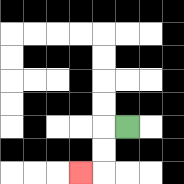{'start': '[5, 5]', 'end': '[3, 7]', 'path_directions': 'L,D,D,L', 'path_coordinates': '[[5, 5], [4, 5], [4, 6], [4, 7], [3, 7]]'}